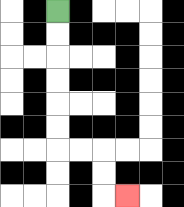{'start': '[2, 0]', 'end': '[5, 8]', 'path_directions': 'D,D,D,D,D,D,R,R,D,D,R', 'path_coordinates': '[[2, 0], [2, 1], [2, 2], [2, 3], [2, 4], [2, 5], [2, 6], [3, 6], [4, 6], [4, 7], [4, 8], [5, 8]]'}